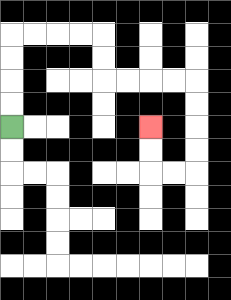{'start': '[0, 5]', 'end': '[6, 5]', 'path_directions': 'U,U,U,U,R,R,R,R,D,D,R,R,R,R,D,D,D,D,L,L,U,U', 'path_coordinates': '[[0, 5], [0, 4], [0, 3], [0, 2], [0, 1], [1, 1], [2, 1], [3, 1], [4, 1], [4, 2], [4, 3], [5, 3], [6, 3], [7, 3], [8, 3], [8, 4], [8, 5], [8, 6], [8, 7], [7, 7], [6, 7], [6, 6], [6, 5]]'}